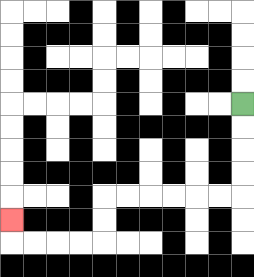{'start': '[10, 4]', 'end': '[0, 9]', 'path_directions': 'D,D,D,D,L,L,L,L,L,L,D,D,L,L,L,L,U', 'path_coordinates': '[[10, 4], [10, 5], [10, 6], [10, 7], [10, 8], [9, 8], [8, 8], [7, 8], [6, 8], [5, 8], [4, 8], [4, 9], [4, 10], [3, 10], [2, 10], [1, 10], [0, 10], [0, 9]]'}